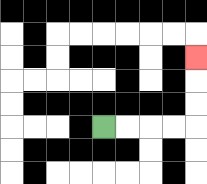{'start': '[4, 5]', 'end': '[8, 2]', 'path_directions': 'R,R,R,R,U,U,U', 'path_coordinates': '[[4, 5], [5, 5], [6, 5], [7, 5], [8, 5], [8, 4], [8, 3], [8, 2]]'}